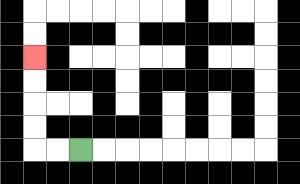{'start': '[3, 6]', 'end': '[1, 2]', 'path_directions': 'L,L,U,U,U,U', 'path_coordinates': '[[3, 6], [2, 6], [1, 6], [1, 5], [1, 4], [1, 3], [1, 2]]'}